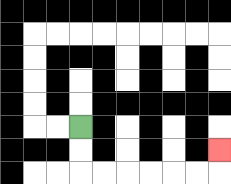{'start': '[3, 5]', 'end': '[9, 6]', 'path_directions': 'D,D,R,R,R,R,R,R,U', 'path_coordinates': '[[3, 5], [3, 6], [3, 7], [4, 7], [5, 7], [6, 7], [7, 7], [8, 7], [9, 7], [9, 6]]'}